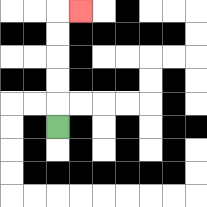{'start': '[2, 5]', 'end': '[3, 0]', 'path_directions': 'U,U,U,U,U,R', 'path_coordinates': '[[2, 5], [2, 4], [2, 3], [2, 2], [2, 1], [2, 0], [3, 0]]'}